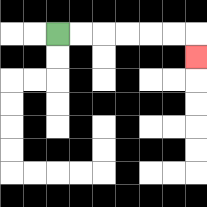{'start': '[2, 1]', 'end': '[8, 2]', 'path_directions': 'R,R,R,R,R,R,D', 'path_coordinates': '[[2, 1], [3, 1], [4, 1], [5, 1], [6, 1], [7, 1], [8, 1], [8, 2]]'}